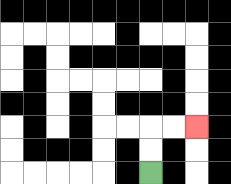{'start': '[6, 7]', 'end': '[8, 5]', 'path_directions': 'U,U,R,R', 'path_coordinates': '[[6, 7], [6, 6], [6, 5], [7, 5], [8, 5]]'}